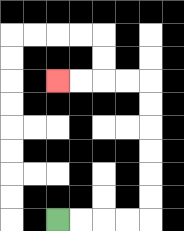{'start': '[2, 9]', 'end': '[2, 3]', 'path_directions': 'R,R,R,R,U,U,U,U,U,U,L,L,L,L', 'path_coordinates': '[[2, 9], [3, 9], [4, 9], [5, 9], [6, 9], [6, 8], [6, 7], [6, 6], [6, 5], [6, 4], [6, 3], [5, 3], [4, 3], [3, 3], [2, 3]]'}